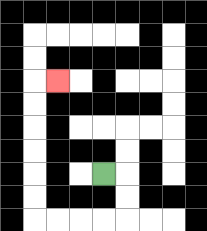{'start': '[4, 7]', 'end': '[2, 3]', 'path_directions': 'R,D,D,L,L,L,L,U,U,U,U,U,U,R', 'path_coordinates': '[[4, 7], [5, 7], [5, 8], [5, 9], [4, 9], [3, 9], [2, 9], [1, 9], [1, 8], [1, 7], [1, 6], [1, 5], [1, 4], [1, 3], [2, 3]]'}